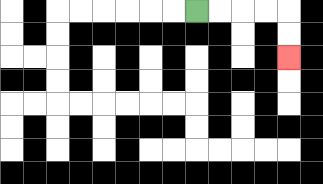{'start': '[8, 0]', 'end': '[12, 2]', 'path_directions': 'R,R,R,R,D,D', 'path_coordinates': '[[8, 0], [9, 0], [10, 0], [11, 0], [12, 0], [12, 1], [12, 2]]'}